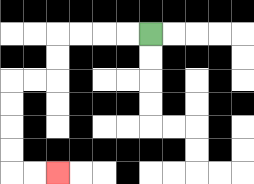{'start': '[6, 1]', 'end': '[2, 7]', 'path_directions': 'L,L,L,L,D,D,L,L,D,D,D,D,R,R', 'path_coordinates': '[[6, 1], [5, 1], [4, 1], [3, 1], [2, 1], [2, 2], [2, 3], [1, 3], [0, 3], [0, 4], [0, 5], [0, 6], [0, 7], [1, 7], [2, 7]]'}